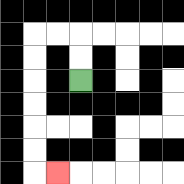{'start': '[3, 3]', 'end': '[2, 7]', 'path_directions': 'U,U,L,L,D,D,D,D,D,D,R', 'path_coordinates': '[[3, 3], [3, 2], [3, 1], [2, 1], [1, 1], [1, 2], [1, 3], [1, 4], [1, 5], [1, 6], [1, 7], [2, 7]]'}